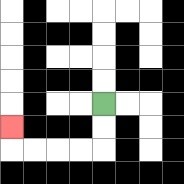{'start': '[4, 4]', 'end': '[0, 5]', 'path_directions': 'D,D,L,L,L,L,U', 'path_coordinates': '[[4, 4], [4, 5], [4, 6], [3, 6], [2, 6], [1, 6], [0, 6], [0, 5]]'}